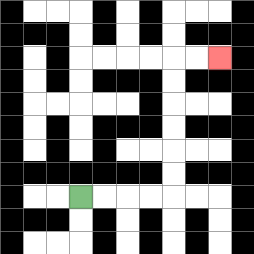{'start': '[3, 8]', 'end': '[9, 2]', 'path_directions': 'R,R,R,R,U,U,U,U,U,U,R,R', 'path_coordinates': '[[3, 8], [4, 8], [5, 8], [6, 8], [7, 8], [7, 7], [7, 6], [7, 5], [7, 4], [7, 3], [7, 2], [8, 2], [9, 2]]'}